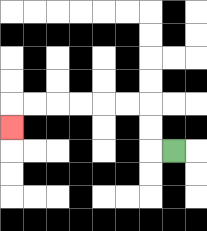{'start': '[7, 6]', 'end': '[0, 5]', 'path_directions': 'L,U,U,L,L,L,L,L,L,D', 'path_coordinates': '[[7, 6], [6, 6], [6, 5], [6, 4], [5, 4], [4, 4], [3, 4], [2, 4], [1, 4], [0, 4], [0, 5]]'}